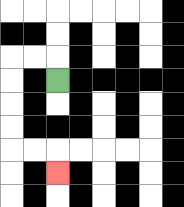{'start': '[2, 3]', 'end': '[2, 7]', 'path_directions': 'U,L,L,D,D,D,D,R,R,D', 'path_coordinates': '[[2, 3], [2, 2], [1, 2], [0, 2], [0, 3], [0, 4], [0, 5], [0, 6], [1, 6], [2, 6], [2, 7]]'}